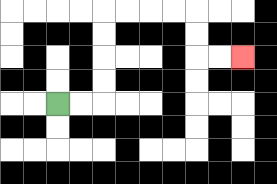{'start': '[2, 4]', 'end': '[10, 2]', 'path_directions': 'R,R,U,U,U,U,R,R,R,R,D,D,R,R', 'path_coordinates': '[[2, 4], [3, 4], [4, 4], [4, 3], [4, 2], [4, 1], [4, 0], [5, 0], [6, 0], [7, 0], [8, 0], [8, 1], [8, 2], [9, 2], [10, 2]]'}